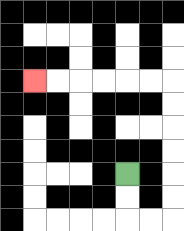{'start': '[5, 7]', 'end': '[1, 3]', 'path_directions': 'D,D,R,R,U,U,U,U,U,U,L,L,L,L,L,L', 'path_coordinates': '[[5, 7], [5, 8], [5, 9], [6, 9], [7, 9], [7, 8], [7, 7], [7, 6], [7, 5], [7, 4], [7, 3], [6, 3], [5, 3], [4, 3], [3, 3], [2, 3], [1, 3]]'}